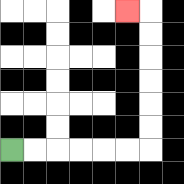{'start': '[0, 6]', 'end': '[5, 0]', 'path_directions': 'R,R,R,R,R,R,U,U,U,U,U,U,L', 'path_coordinates': '[[0, 6], [1, 6], [2, 6], [3, 6], [4, 6], [5, 6], [6, 6], [6, 5], [6, 4], [6, 3], [6, 2], [6, 1], [6, 0], [5, 0]]'}